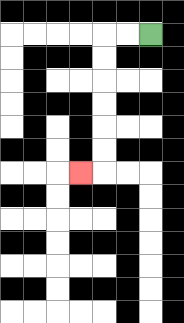{'start': '[6, 1]', 'end': '[3, 7]', 'path_directions': 'L,L,D,D,D,D,D,D,L', 'path_coordinates': '[[6, 1], [5, 1], [4, 1], [4, 2], [4, 3], [4, 4], [4, 5], [4, 6], [4, 7], [3, 7]]'}